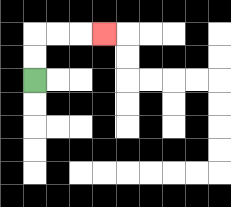{'start': '[1, 3]', 'end': '[4, 1]', 'path_directions': 'U,U,R,R,R', 'path_coordinates': '[[1, 3], [1, 2], [1, 1], [2, 1], [3, 1], [4, 1]]'}